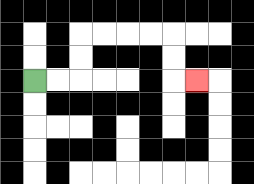{'start': '[1, 3]', 'end': '[8, 3]', 'path_directions': 'R,R,U,U,R,R,R,R,D,D,R', 'path_coordinates': '[[1, 3], [2, 3], [3, 3], [3, 2], [3, 1], [4, 1], [5, 1], [6, 1], [7, 1], [7, 2], [7, 3], [8, 3]]'}